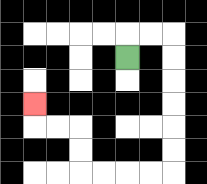{'start': '[5, 2]', 'end': '[1, 4]', 'path_directions': 'U,R,R,D,D,D,D,D,D,L,L,L,L,U,U,L,L,U', 'path_coordinates': '[[5, 2], [5, 1], [6, 1], [7, 1], [7, 2], [7, 3], [7, 4], [7, 5], [7, 6], [7, 7], [6, 7], [5, 7], [4, 7], [3, 7], [3, 6], [3, 5], [2, 5], [1, 5], [1, 4]]'}